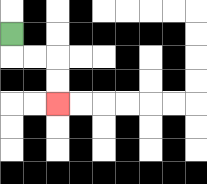{'start': '[0, 1]', 'end': '[2, 4]', 'path_directions': 'D,R,R,D,D', 'path_coordinates': '[[0, 1], [0, 2], [1, 2], [2, 2], [2, 3], [2, 4]]'}